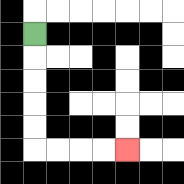{'start': '[1, 1]', 'end': '[5, 6]', 'path_directions': 'D,D,D,D,D,R,R,R,R', 'path_coordinates': '[[1, 1], [1, 2], [1, 3], [1, 4], [1, 5], [1, 6], [2, 6], [3, 6], [4, 6], [5, 6]]'}